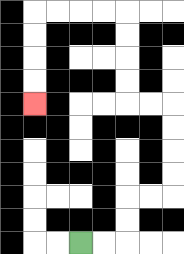{'start': '[3, 10]', 'end': '[1, 4]', 'path_directions': 'R,R,U,U,R,R,U,U,U,U,L,L,U,U,U,U,L,L,L,L,D,D,D,D', 'path_coordinates': '[[3, 10], [4, 10], [5, 10], [5, 9], [5, 8], [6, 8], [7, 8], [7, 7], [7, 6], [7, 5], [7, 4], [6, 4], [5, 4], [5, 3], [5, 2], [5, 1], [5, 0], [4, 0], [3, 0], [2, 0], [1, 0], [1, 1], [1, 2], [1, 3], [1, 4]]'}